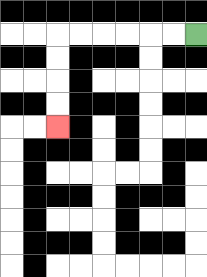{'start': '[8, 1]', 'end': '[2, 5]', 'path_directions': 'L,L,L,L,L,L,D,D,D,D', 'path_coordinates': '[[8, 1], [7, 1], [6, 1], [5, 1], [4, 1], [3, 1], [2, 1], [2, 2], [2, 3], [2, 4], [2, 5]]'}